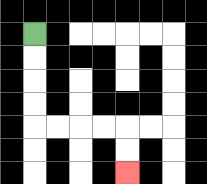{'start': '[1, 1]', 'end': '[5, 7]', 'path_directions': 'D,D,D,D,R,R,R,R,D,D', 'path_coordinates': '[[1, 1], [1, 2], [1, 3], [1, 4], [1, 5], [2, 5], [3, 5], [4, 5], [5, 5], [5, 6], [5, 7]]'}